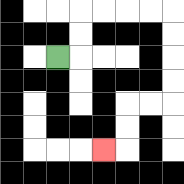{'start': '[2, 2]', 'end': '[4, 6]', 'path_directions': 'R,U,U,R,R,R,R,D,D,D,D,L,L,D,D,L', 'path_coordinates': '[[2, 2], [3, 2], [3, 1], [3, 0], [4, 0], [5, 0], [6, 0], [7, 0], [7, 1], [7, 2], [7, 3], [7, 4], [6, 4], [5, 4], [5, 5], [5, 6], [4, 6]]'}